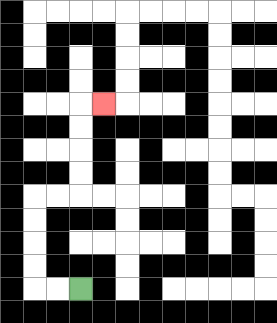{'start': '[3, 12]', 'end': '[4, 4]', 'path_directions': 'L,L,U,U,U,U,R,R,U,U,U,U,R', 'path_coordinates': '[[3, 12], [2, 12], [1, 12], [1, 11], [1, 10], [1, 9], [1, 8], [2, 8], [3, 8], [3, 7], [3, 6], [3, 5], [3, 4], [4, 4]]'}